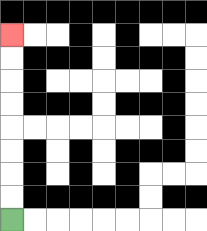{'start': '[0, 9]', 'end': '[0, 1]', 'path_directions': 'U,U,U,U,U,U,U,U', 'path_coordinates': '[[0, 9], [0, 8], [0, 7], [0, 6], [0, 5], [0, 4], [0, 3], [0, 2], [0, 1]]'}